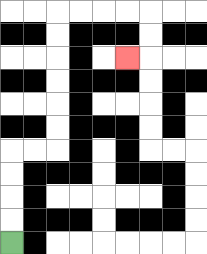{'start': '[0, 10]', 'end': '[5, 2]', 'path_directions': 'U,U,U,U,R,R,U,U,U,U,U,U,R,R,R,R,D,D,L', 'path_coordinates': '[[0, 10], [0, 9], [0, 8], [0, 7], [0, 6], [1, 6], [2, 6], [2, 5], [2, 4], [2, 3], [2, 2], [2, 1], [2, 0], [3, 0], [4, 0], [5, 0], [6, 0], [6, 1], [6, 2], [5, 2]]'}